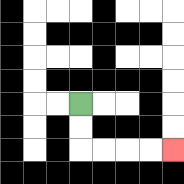{'start': '[3, 4]', 'end': '[7, 6]', 'path_directions': 'D,D,R,R,R,R', 'path_coordinates': '[[3, 4], [3, 5], [3, 6], [4, 6], [5, 6], [6, 6], [7, 6]]'}